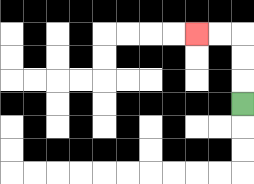{'start': '[10, 4]', 'end': '[8, 1]', 'path_directions': 'U,U,U,L,L', 'path_coordinates': '[[10, 4], [10, 3], [10, 2], [10, 1], [9, 1], [8, 1]]'}